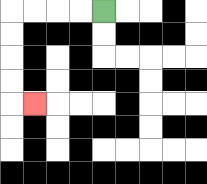{'start': '[4, 0]', 'end': '[1, 4]', 'path_directions': 'L,L,L,L,D,D,D,D,R', 'path_coordinates': '[[4, 0], [3, 0], [2, 0], [1, 0], [0, 0], [0, 1], [0, 2], [0, 3], [0, 4], [1, 4]]'}